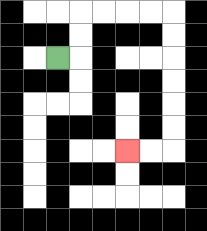{'start': '[2, 2]', 'end': '[5, 6]', 'path_directions': 'R,U,U,R,R,R,R,D,D,D,D,D,D,L,L', 'path_coordinates': '[[2, 2], [3, 2], [3, 1], [3, 0], [4, 0], [5, 0], [6, 0], [7, 0], [7, 1], [7, 2], [7, 3], [7, 4], [7, 5], [7, 6], [6, 6], [5, 6]]'}